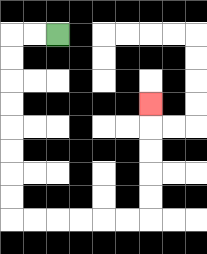{'start': '[2, 1]', 'end': '[6, 4]', 'path_directions': 'L,L,D,D,D,D,D,D,D,D,R,R,R,R,R,R,U,U,U,U,U', 'path_coordinates': '[[2, 1], [1, 1], [0, 1], [0, 2], [0, 3], [0, 4], [0, 5], [0, 6], [0, 7], [0, 8], [0, 9], [1, 9], [2, 9], [3, 9], [4, 9], [5, 9], [6, 9], [6, 8], [6, 7], [6, 6], [6, 5], [6, 4]]'}